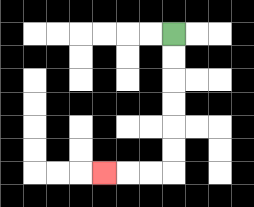{'start': '[7, 1]', 'end': '[4, 7]', 'path_directions': 'D,D,D,D,D,D,L,L,L', 'path_coordinates': '[[7, 1], [7, 2], [7, 3], [7, 4], [7, 5], [7, 6], [7, 7], [6, 7], [5, 7], [4, 7]]'}